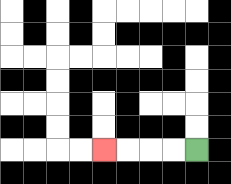{'start': '[8, 6]', 'end': '[4, 6]', 'path_directions': 'L,L,L,L', 'path_coordinates': '[[8, 6], [7, 6], [6, 6], [5, 6], [4, 6]]'}